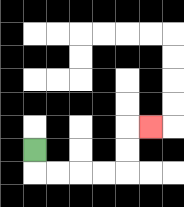{'start': '[1, 6]', 'end': '[6, 5]', 'path_directions': 'D,R,R,R,R,U,U,R', 'path_coordinates': '[[1, 6], [1, 7], [2, 7], [3, 7], [4, 7], [5, 7], [5, 6], [5, 5], [6, 5]]'}